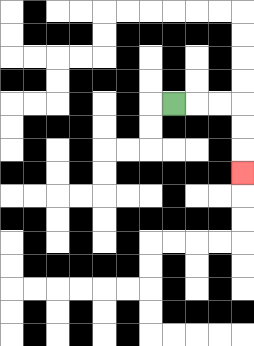{'start': '[7, 4]', 'end': '[10, 7]', 'path_directions': 'R,R,R,D,D,D', 'path_coordinates': '[[7, 4], [8, 4], [9, 4], [10, 4], [10, 5], [10, 6], [10, 7]]'}